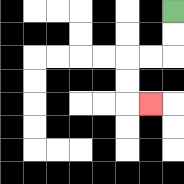{'start': '[7, 0]', 'end': '[6, 4]', 'path_directions': 'D,D,L,L,D,D,R', 'path_coordinates': '[[7, 0], [7, 1], [7, 2], [6, 2], [5, 2], [5, 3], [5, 4], [6, 4]]'}